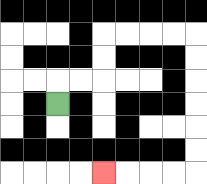{'start': '[2, 4]', 'end': '[4, 7]', 'path_directions': 'U,R,R,U,U,R,R,R,R,D,D,D,D,D,D,L,L,L,L', 'path_coordinates': '[[2, 4], [2, 3], [3, 3], [4, 3], [4, 2], [4, 1], [5, 1], [6, 1], [7, 1], [8, 1], [8, 2], [8, 3], [8, 4], [8, 5], [8, 6], [8, 7], [7, 7], [6, 7], [5, 7], [4, 7]]'}